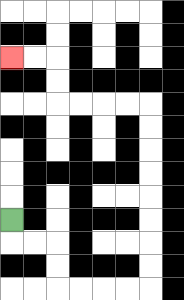{'start': '[0, 9]', 'end': '[0, 2]', 'path_directions': 'D,R,R,D,D,R,R,R,R,U,U,U,U,U,U,U,U,L,L,L,L,U,U,L,L', 'path_coordinates': '[[0, 9], [0, 10], [1, 10], [2, 10], [2, 11], [2, 12], [3, 12], [4, 12], [5, 12], [6, 12], [6, 11], [6, 10], [6, 9], [6, 8], [6, 7], [6, 6], [6, 5], [6, 4], [5, 4], [4, 4], [3, 4], [2, 4], [2, 3], [2, 2], [1, 2], [0, 2]]'}